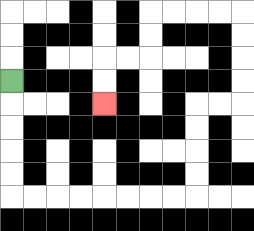{'start': '[0, 3]', 'end': '[4, 4]', 'path_directions': 'D,D,D,D,D,R,R,R,R,R,R,R,R,U,U,U,U,R,R,U,U,U,U,L,L,L,L,D,D,L,L,D,D', 'path_coordinates': '[[0, 3], [0, 4], [0, 5], [0, 6], [0, 7], [0, 8], [1, 8], [2, 8], [3, 8], [4, 8], [5, 8], [6, 8], [7, 8], [8, 8], [8, 7], [8, 6], [8, 5], [8, 4], [9, 4], [10, 4], [10, 3], [10, 2], [10, 1], [10, 0], [9, 0], [8, 0], [7, 0], [6, 0], [6, 1], [6, 2], [5, 2], [4, 2], [4, 3], [4, 4]]'}